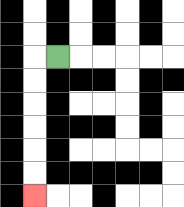{'start': '[2, 2]', 'end': '[1, 8]', 'path_directions': 'L,D,D,D,D,D,D', 'path_coordinates': '[[2, 2], [1, 2], [1, 3], [1, 4], [1, 5], [1, 6], [1, 7], [1, 8]]'}